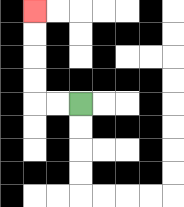{'start': '[3, 4]', 'end': '[1, 0]', 'path_directions': 'L,L,U,U,U,U', 'path_coordinates': '[[3, 4], [2, 4], [1, 4], [1, 3], [1, 2], [1, 1], [1, 0]]'}